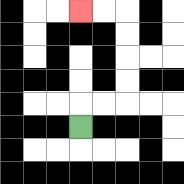{'start': '[3, 5]', 'end': '[3, 0]', 'path_directions': 'U,R,R,U,U,U,U,L,L', 'path_coordinates': '[[3, 5], [3, 4], [4, 4], [5, 4], [5, 3], [5, 2], [5, 1], [5, 0], [4, 0], [3, 0]]'}